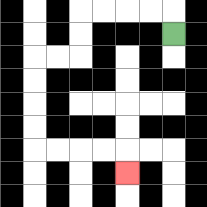{'start': '[7, 1]', 'end': '[5, 7]', 'path_directions': 'U,L,L,L,L,D,D,L,L,D,D,D,D,R,R,R,R,D', 'path_coordinates': '[[7, 1], [7, 0], [6, 0], [5, 0], [4, 0], [3, 0], [3, 1], [3, 2], [2, 2], [1, 2], [1, 3], [1, 4], [1, 5], [1, 6], [2, 6], [3, 6], [4, 6], [5, 6], [5, 7]]'}